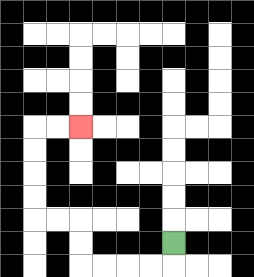{'start': '[7, 10]', 'end': '[3, 5]', 'path_directions': 'D,L,L,L,L,U,U,L,L,U,U,U,U,R,R', 'path_coordinates': '[[7, 10], [7, 11], [6, 11], [5, 11], [4, 11], [3, 11], [3, 10], [3, 9], [2, 9], [1, 9], [1, 8], [1, 7], [1, 6], [1, 5], [2, 5], [3, 5]]'}